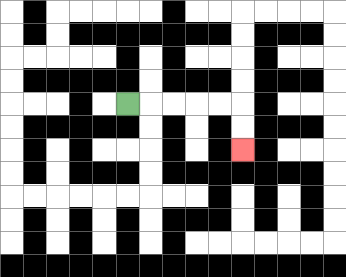{'start': '[5, 4]', 'end': '[10, 6]', 'path_directions': 'R,R,R,R,R,D,D', 'path_coordinates': '[[5, 4], [6, 4], [7, 4], [8, 4], [9, 4], [10, 4], [10, 5], [10, 6]]'}